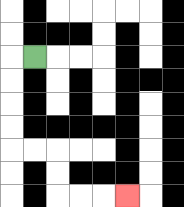{'start': '[1, 2]', 'end': '[5, 8]', 'path_directions': 'L,D,D,D,D,R,R,D,D,R,R,R', 'path_coordinates': '[[1, 2], [0, 2], [0, 3], [0, 4], [0, 5], [0, 6], [1, 6], [2, 6], [2, 7], [2, 8], [3, 8], [4, 8], [5, 8]]'}